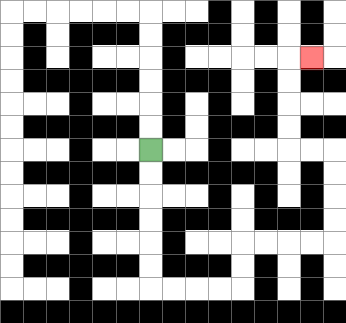{'start': '[6, 6]', 'end': '[13, 2]', 'path_directions': 'D,D,D,D,D,D,R,R,R,R,U,U,R,R,R,R,U,U,U,U,L,L,U,U,U,U,R', 'path_coordinates': '[[6, 6], [6, 7], [6, 8], [6, 9], [6, 10], [6, 11], [6, 12], [7, 12], [8, 12], [9, 12], [10, 12], [10, 11], [10, 10], [11, 10], [12, 10], [13, 10], [14, 10], [14, 9], [14, 8], [14, 7], [14, 6], [13, 6], [12, 6], [12, 5], [12, 4], [12, 3], [12, 2], [13, 2]]'}